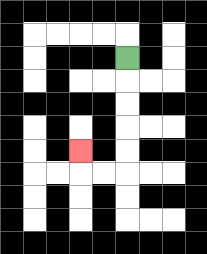{'start': '[5, 2]', 'end': '[3, 6]', 'path_directions': 'D,D,D,D,D,L,L,U', 'path_coordinates': '[[5, 2], [5, 3], [5, 4], [5, 5], [5, 6], [5, 7], [4, 7], [3, 7], [3, 6]]'}